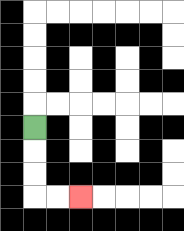{'start': '[1, 5]', 'end': '[3, 8]', 'path_directions': 'D,D,D,R,R', 'path_coordinates': '[[1, 5], [1, 6], [1, 7], [1, 8], [2, 8], [3, 8]]'}